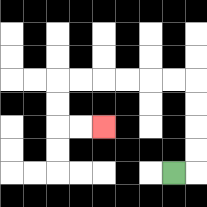{'start': '[7, 7]', 'end': '[4, 5]', 'path_directions': 'R,U,U,U,U,L,L,L,L,L,L,D,D,R,R', 'path_coordinates': '[[7, 7], [8, 7], [8, 6], [8, 5], [8, 4], [8, 3], [7, 3], [6, 3], [5, 3], [4, 3], [3, 3], [2, 3], [2, 4], [2, 5], [3, 5], [4, 5]]'}